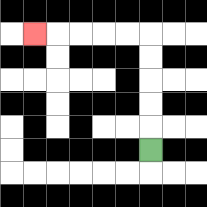{'start': '[6, 6]', 'end': '[1, 1]', 'path_directions': 'U,U,U,U,U,L,L,L,L,L', 'path_coordinates': '[[6, 6], [6, 5], [6, 4], [6, 3], [6, 2], [6, 1], [5, 1], [4, 1], [3, 1], [2, 1], [1, 1]]'}